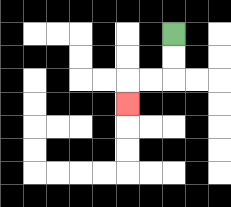{'start': '[7, 1]', 'end': '[5, 4]', 'path_directions': 'D,D,L,L,D', 'path_coordinates': '[[7, 1], [7, 2], [7, 3], [6, 3], [5, 3], [5, 4]]'}